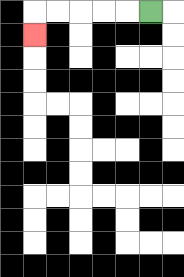{'start': '[6, 0]', 'end': '[1, 1]', 'path_directions': 'L,L,L,L,L,D', 'path_coordinates': '[[6, 0], [5, 0], [4, 0], [3, 0], [2, 0], [1, 0], [1, 1]]'}